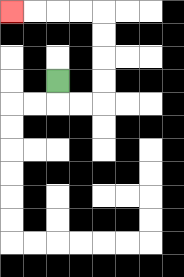{'start': '[2, 3]', 'end': '[0, 0]', 'path_directions': 'D,R,R,U,U,U,U,L,L,L,L', 'path_coordinates': '[[2, 3], [2, 4], [3, 4], [4, 4], [4, 3], [4, 2], [4, 1], [4, 0], [3, 0], [2, 0], [1, 0], [0, 0]]'}